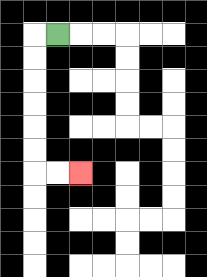{'start': '[2, 1]', 'end': '[3, 7]', 'path_directions': 'L,D,D,D,D,D,D,R,R', 'path_coordinates': '[[2, 1], [1, 1], [1, 2], [1, 3], [1, 4], [1, 5], [1, 6], [1, 7], [2, 7], [3, 7]]'}